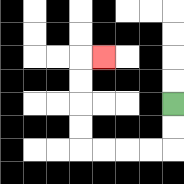{'start': '[7, 4]', 'end': '[4, 2]', 'path_directions': 'D,D,L,L,L,L,U,U,U,U,R', 'path_coordinates': '[[7, 4], [7, 5], [7, 6], [6, 6], [5, 6], [4, 6], [3, 6], [3, 5], [3, 4], [3, 3], [3, 2], [4, 2]]'}